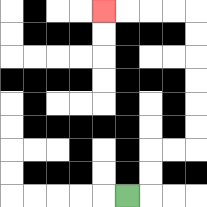{'start': '[5, 8]', 'end': '[4, 0]', 'path_directions': 'R,U,U,R,R,U,U,U,U,U,U,L,L,L,L', 'path_coordinates': '[[5, 8], [6, 8], [6, 7], [6, 6], [7, 6], [8, 6], [8, 5], [8, 4], [8, 3], [8, 2], [8, 1], [8, 0], [7, 0], [6, 0], [5, 0], [4, 0]]'}